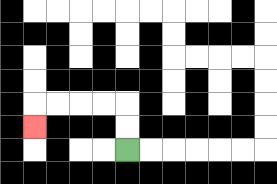{'start': '[5, 6]', 'end': '[1, 5]', 'path_directions': 'U,U,L,L,L,L,D', 'path_coordinates': '[[5, 6], [5, 5], [5, 4], [4, 4], [3, 4], [2, 4], [1, 4], [1, 5]]'}